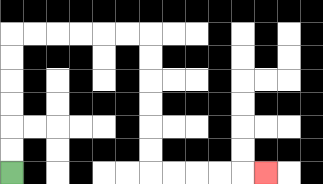{'start': '[0, 7]', 'end': '[11, 7]', 'path_directions': 'U,U,U,U,U,U,R,R,R,R,R,R,D,D,D,D,D,D,R,R,R,R,R', 'path_coordinates': '[[0, 7], [0, 6], [0, 5], [0, 4], [0, 3], [0, 2], [0, 1], [1, 1], [2, 1], [3, 1], [4, 1], [5, 1], [6, 1], [6, 2], [6, 3], [6, 4], [6, 5], [6, 6], [6, 7], [7, 7], [8, 7], [9, 7], [10, 7], [11, 7]]'}